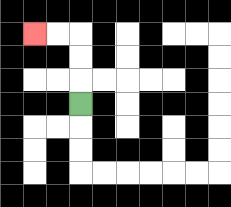{'start': '[3, 4]', 'end': '[1, 1]', 'path_directions': 'U,U,U,L,L', 'path_coordinates': '[[3, 4], [3, 3], [3, 2], [3, 1], [2, 1], [1, 1]]'}